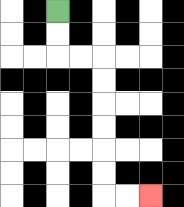{'start': '[2, 0]', 'end': '[6, 8]', 'path_directions': 'D,D,R,R,D,D,D,D,D,D,R,R', 'path_coordinates': '[[2, 0], [2, 1], [2, 2], [3, 2], [4, 2], [4, 3], [4, 4], [4, 5], [4, 6], [4, 7], [4, 8], [5, 8], [6, 8]]'}